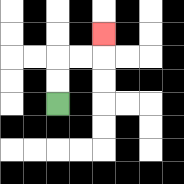{'start': '[2, 4]', 'end': '[4, 1]', 'path_directions': 'U,U,R,R,U', 'path_coordinates': '[[2, 4], [2, 3], [2, 2], [3, 2], [4, 2], [4, 1]]'}